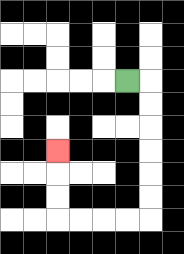{'start': '[5, 3]', 'end': '[2, 6]', 'path_directions': 'R,D,D,D,D,D,D,L,L,L,L,U,U,U', 'path_coordinates': '[[5, 3], [6, 3], [6, 4], [6, 5], [6, 6], [6, 7], [6, 8], [6, 9], [5, 9], [4, 9], [3, 9], [2, 9], [2, 8], [2, 7], [2, 6]]'}